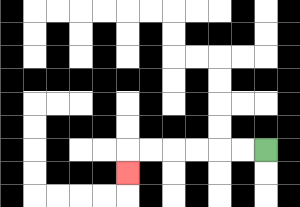{'start': '[11, 6]', 'end': '[5, 7]', 'path_directions': 'L,L,L,L,L,L,D', 'path_coordinates': '[[11, 6], [10, 6], [9, 6], [8, 6], [7, 6], [6, 6], [5, 6], [5, 7]]'}